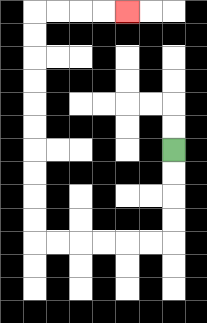{'start': '[7, 6]', 'end': '[5, 0]', 'path_directions': 'D,D,D,D,L,L,L,L,L,L,U,U,U,U,U,U,U,U,U,U,R,R,R,R', 'path_coordinates': '[[7, 6], [7, 7], [7, 8], [7, 9], [7, 10], [6, 10], [5, 10], [4, 10], [3, 10], [2, 10], [1, 10], [1, 9], [1, 8], [1, 7], [1, 6], [1, 5], [1, 4], [1, 3], [1, 2], [1, 1], [1, 0], [2, 0], [3, 0], [4, 0], [5, 0]]'}